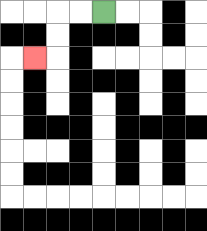{'start': '[4, 0]', 'end': '[1, 2]', 'path_directions': 'L,L,D,D,L', 'path_coordinates': '[[4, 0], [3, 0], [2, 0], [2, 1], [2, 2], [1, 2]]'}